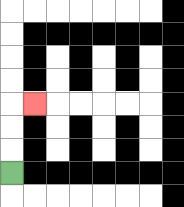{'start': '[0, 7]', 'end': '[1, 4]', 'path_directions': 'U,U,U,R', 'path_coordinates': '[[0, 7], [0, 6], [0, 5], [0, 4], [1, 4]]'}